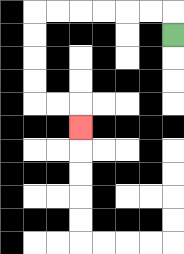{'start': '[7, 1]', 'end': '[3, 5]', 'path_directions': 'U,L,L,L,L,L,L,D,D,D,D,R,R,D', 'path_coordinates': '[[7, 1], [7, 0], [6, 0], [5, 0], [4, 0], [3, 0], [2, 0], [1, 0], [1, 1], [1, 2], [1, 3], [1, 4], [2, 4], [3, 4], [3, 5]]'}